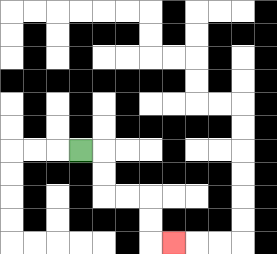{'start': '[3, 6]', 'end': '[7, 10]', 'path_directions': 'R,D,D,R,R,D,D,R', 'path_coordinates': '[[3, 6], [4, 6], [4, 7], [4, 8], [5, 8], [6, 8], [6, 9], [6, 10], [7, 10]]'}